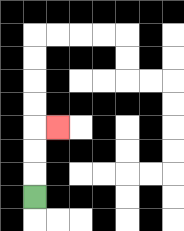{'start': '[1, 8]', 'end': '[2, 5]', 'path_directions': 'U,U,U,R', 'path_coordinates': '[[1, 8], [1, 7], [1, 6], [1, 5], [2, 5]]'}